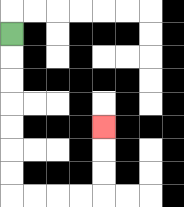{'start': '[0, 1]', 'end': '[4, 5]', 'path_directions': 'D,D,D,D,D,D,D,R,R,R,R,U,U,U', 'path_coordinates': '[[0, 1], [0, 2], [0, 3], [0, 4], [0, 5], [0, 6], [0, 7], [0, 8], [1, 8], [2, 8], [3, 8], [4, 8], [4, 7], [4, 6], [4, 5]]'}